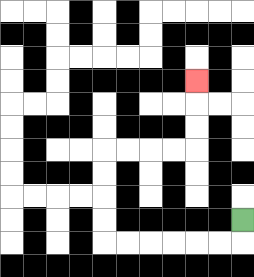{'start': '[10, 9]', 'end': '[8, 3]', 'path_directions': 'D,L,L,L,L,L,L,U,U,U,U,R,R,R,R,U,U,U', 'path_coordinates': '[[10, 9], [10, 10], [9, 10], [8, 10], [7, 10], [6, 10], [5, 10], [4, 10], [4, 9], [4, 8], [4, 7], [4, 6], [5, 6], [6, 6], [7, 6], [8, 6], [8, 5], [8, 4], [8, 3]]'}